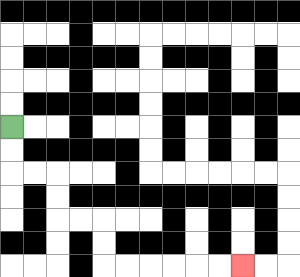{'start': '[0, 5]', 'end': '[10, 11]', 'path_directions': 'D,D,R,R,D,D,R,R,D,D,R,R,R,R,R,R', 'path_coordinates': '[[0, 5], [0, 6], [0, 7], [1, 7], [2, 7], [2, 8], [2, 9], [3, 9], [4, 9], [4, 10], [4, 11], [5, 11], [6, 11], [7, 11], [8, 11], [9, 11], [10, 11]]'}